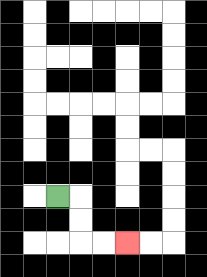{'start': '[2, 8]', 'end': '[5, 10]', 'path_directions': 'R,D,D,R,R', 'path_coordinates': '[[2, 8], [3, 8], [3, 9], [3, 10], [4, 10], [5, 10]]'}